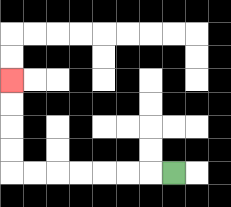{'start': '[7, 7]', 'end': '[0, 3]', 'path_directions': 'L,L,L,L,L,L,L,U,U,U,U', 'path_coordinates': '[[7, 7], [6, 7], [5, 7], [4, 7], [3, 7], [2, 7], [1, 7], [0, 7], [0, 6], [0, 5], [0, 4], [0, 3]]'}